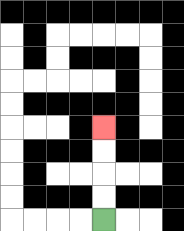{'start': '[4, 9]', 'end': '[4, 5]', 'path_directions': 'U,U,U,U', 'path_coordinates': '[[4, 9], [4, 8], [4, 7], [4, 6], [4, 5]]'}